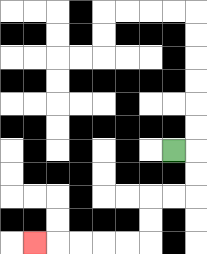{'start': '[7, 6]', 'end': '[1, 10]', 'path_directions': 'R,D,D,L,L,D,D,L,L,L,L,L', 'path_coordinates': '[[7, 6], [8, 6], [8, 7], [8, 8], [7, 8], [6, 8], [6, 9], [6, 10], [5, 10], [4, 10], [3, 10], [2, 10], [1, 10]]'}